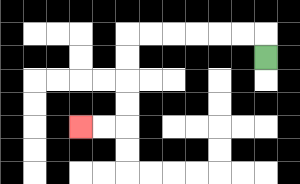{'start': '[11, 2]', 'end': '[3, 5]', 'path_directions': 'U,L,L,L,L,L,L,D,D,D,D,L,L', 'path_coordinates': '[[11, 2], [11, 1], [10, 1], [9, 1], [8, 1], [7, 1], [6, 1], [5, 1], [5, 2], [5, 3], [5, 4], [5, 5], [4, 5], [3, 5]]'}